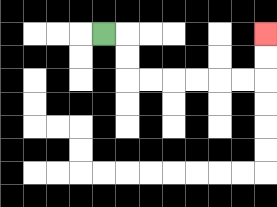{'start': '[4, 1]', 'end': '[11, 1]', 'path_directions': 'R,D,D,R,R,R,R,R,R,U,U', 'path_coordinates': '[[4, 1], [5, 1], [5, 2], [5, 3], [6, 3], [7, 3], [8, 3], [9, 3], [10, 3], [11, 3], [11, 2], [11, 1]]'}